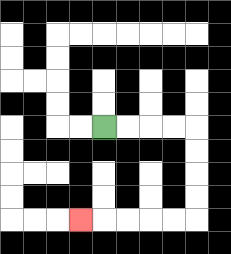{'start': '[4, 5]', 'end': '[3, 9]', 'path_directions': 'R,R,R,R,D,D,D,D,L,L,L,L,L', 'path_coordinates': '[[4, 5], [5, 5], [6, 5], [7, 5], [8, 5], [8, 6], [8, 7], [8, 8], [8, 9], [7, 9], [6, 9], [5, 9], [4, 9], [3, 9]]'}